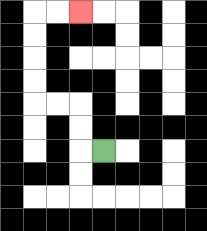{'start': '[4, 6]', 'end': '[3, 0]', 'path_directions': 'L,U,U,L,L,U,U,U,U,R,R', 'path_coordinates': '[[4, 6], [3, 6], [3, 5], [3, 4], [2, 4], [1, 4], [1, 3], [1, 2], [1, 1], [1, 0], [2, 0], [3, 0]]'}